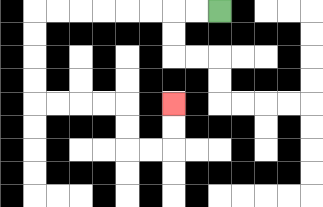{'start': '[9, 0]', 'end': '[7, 4]', 'path_directions': 'L,L,L,L,L,L,L,L,D,D,D,D,R,R,R,R,D,D,R,R,U,U', 'path_coordinates': '[[9, 0], [8, 0], [7, 0], [6, 0], [5, 0], [4, 0], [3, 0], [2, 0], [1, 0], [1, 1], [1, 2], [1, 3], [1, 4], [2, 4], [3, 4], [4, 4], [5, 4], [5, 5], [5, 6], [6, 6], [7, 6], [7, 5], [7, 4]]'}